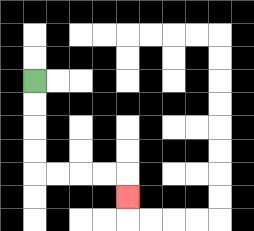{'start': '[1, 3]', 'end': '[5, 8]', 'path_directions': 'D,D,D,D,R,R,R,R,D', 'path_coordinates': '[[1, 3], [1, 4], [1, 5], [1, 6], [1, 7], [2, 7], [3, 7], [4, 7], [5, 7], [5, 8]]'}